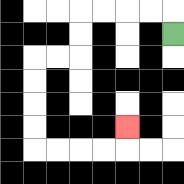{'start': '[7, 1]', 'end': '[5, 5]', 'path_directions': 'U,L,L,L,L,D,D,L,L,D,D,D,D,R,R,R,R,U', 'path_coordinates': '[[7, 1], [7, 0], [6, 0], [5, 0], [4, 0], [3, 0], [3, 1], [3, 2], [2, 2], [1, 2], [1, 3], [1, 4], [1, 5], [1, 6], [2, 6], [3, 6], [4, 6], [5, 6], [5, 5]]'}